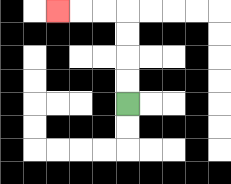{'start': '[5, 4]', 'end': '[2, 0]', 'path_directions': 'U,U,U,U,L,L,L', 'path_coordinates': '[[5, 4], [5, 3], [5, 2], [5, 1], [5, 0], [4, 0], [3, 0], [2, 0]]'}